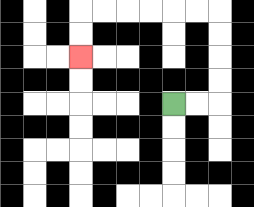{'start': '[7, 4]', 'end': '[3, 2]', 'path_directions': 'R,R,U,U,U,U,L,L,L,L,L,L,D,D', 'path_coordinates': '[[7, 4], [8, 4], [9, 4], [9, 3], [9, 2], [9, 1], [9, 0], [8, 0], [7, 0], [6, 0], [5, 0], [4, 0], [3, 0], [3, 1], [3, 2]]'}